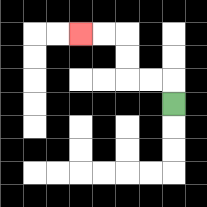{'start': '[7, 4]', 'end': '[3, 1]', 'path_directions': 'U,L,L,U,U,L,L', 'path_coordinates': '[[7, 4], [7, 3], [6, 3], [5, 3], [5, 2], [5, 1], [4, 1], [3, 1]]'}